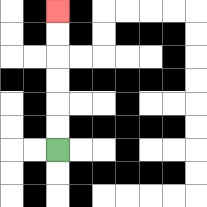{'start': '[2, 6]', 'end': '[2, 0]', 'path_directions': 'U,U,U,U,U,U', 'path_coordinates': '[[2, 6], [2, 5], [2, 4], [2, 3], [2, 2], [2, 1], [2, 0]]'}